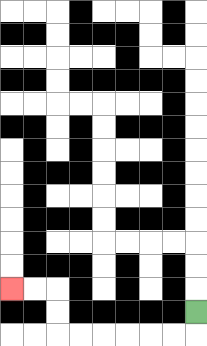{'start': '[8, 13]', 'end': '[0, 12]', 'path_directions': 'D,L,L,L,L,L,L,U,U,L,L', 'path_coordinates': '[[8, 13], [8, 14], [7, 14], [6, 14], [5, 14], [4, 14], [3, 14], [2, 14], [2, 13], [2, 12], [1, 12], [0, 12]]'}